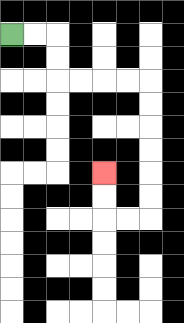{'start': '[0, 1]', 'end': '[4, 7]', 'path_directions': 'R,R,D,D,R,R,R,R,D,D,D,D,D,D,L,L,U,U', 'path_coordinates': '[[0, 1], [1, 1], [2, 1], [2, 2], [2, 3], [3, 3], [4, 3], [5, 3], [6, 3], [6, 4], [6, 5], [6, 6], [6, 7], [6, 8], [6, 9], [5, 9], [4, 9], [4, 8], [4, 7]]'}